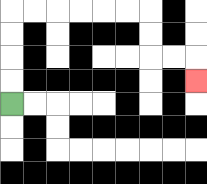{'start': '[0, 4]', 'end': '[8, 3]', 'path_directions': 'U,U,U,U,R,R,R,R,R,R,D,D,R,R,D', 'path_coordinates': '[[0, 4], [0, 3], [0, 2], [0, 1], [0, 0], [1, 0], [2, 0], [3, 0], [4, 0], [5, 0], [6, 0], [6, 1], [6, 2], [7, 2], [8, 2], [8, 3]]'}